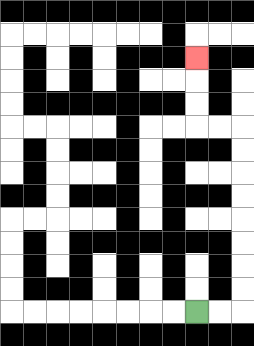{'start': '[8, 13]', 'end': '[8, 2]', 'path_directions': 'R,R,U,U,U,U,U,U,U,U,L,L,U,U,U', 'path_coordinates': '[[8, 13], [9, 13], [10, 13], [10, 12], [10, 11], [10, 10], [10, 9], [10, 8], [10, 7], [10, 6], [10, 5], [9, 5], [8, 5], [8, 4], [8, 3], [8, 2]]'}